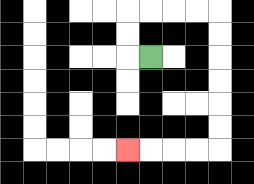{'start': '[6, 2]', 'end': '[5, 6]', 'path_directions': 'L,U,U,R,R,R,R,D,D,D,D,D,D,L,L,L,L', 'path_coordinates': '[[6, 2], [5, 2], [5, 1], [5, 0], [6, 0], [7, 0], [8, 0], [9, 0], [9, 1], [9, 2], [9, 3], [9, 4], [9, 5], [9, 6], [8, 6], [7, 6], [6, 6], [5, 6]]'}